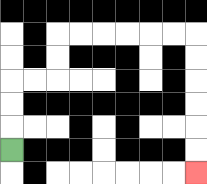{'start': '[0, 6]', 'end': '[8, 7]', 'path_directions': 'U,U,U,R,R,U,U,R,R,R,R,R,R,D,D,D,D,D,D', 'path_coordinates': '[[0, 6], [0, 5], [0, 4], [0, 3], [1, 3], [2, 3], [2, 2], [2, 1], [3, 1], [4, 1], [5, 1], [6, 1], [7, 1], [8, 1], [8, 2], [8, 3], [8, 4], [8, 5], [8, 6], [8, 7]]'}